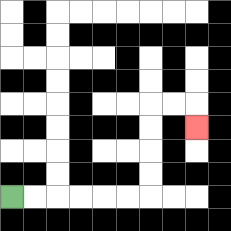{'start': '[0, 8]', 'end': '[8, 5]', 'path_directions': 'R,R,R,R,R,R,U,U,U,U,R,R,D', 'path_coordinates': '[[0, 8], [1, 8], [2, 8], [3, 8], [4, 8], [5, 8], [6, 8], [6, 7], [6, 6], [6, 5], [6, 4], [7, 4], [8, 4], [8, 5]]'}